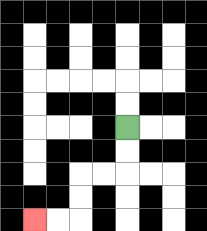{'start': '[5, 5]', 'end': '[1, 9]', 'path_directions': 'D,D,L,L,D,D,L,L', 'path_coordinates': '[[5, 5], [5, 6], [5, 7], [4, 7], [3, 7], [3, 8], [3, 9], [2, 9], [1, 9]]'}